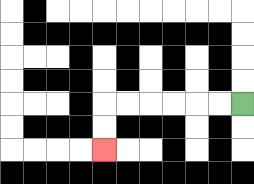{'start': '[10, 4]', 'end': '[4, 6]', 'path_directions': 'L,L,L,L,L,L,D,D', 'path_coordinates': '[[10, 4], [9, 4], [8, 4], [7, 4], [6, 4], [5, 4], [4, 4], [4, 5], [4, 6]]'}